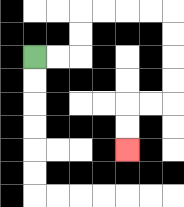{'start': '[1, 2]', 'end': '[5, 6]', 'path_directions': 'R,R,U,U,R,R,R,R,D,D,D,D,L,L,D,D', 'path_coordinates': '[[1, 2], [2, 2], [3, 2], [3, 1], [3, 0], [4, 0], [5, 0], [6, 0], [7, 0], [7, 1], [7, 2], [7, 3], [7, 4], [6, 4], [5, 4], [5, 5], [5, 6]]'}